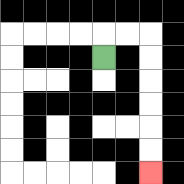{'start': '[4, 2]', 'end': '[6, 7]', 'path_directions': 'U,R,R,D,D,D,D,D,D', 'path_coordinates': '[[4, 2], [4, 1], [5, 1], [6, 1], [6, 2], [6, 3], [6, 4], [6, 5], [6, 6], [6, 7]]'}